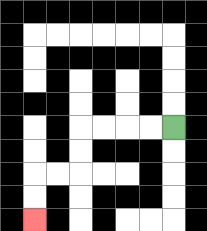{'start': '[7, 5]', 'end': '[1, 9]', 'path_directions': 'L,L,L,L,D,D,L,L,D,D', 'path_coordinates': '[[7, 5], [6, 5], [5, 5], [4, 5], [3, 5], [3, 6], [3, 7], [2, 7], [1, 7], [1, 8], [1, 9]]'}